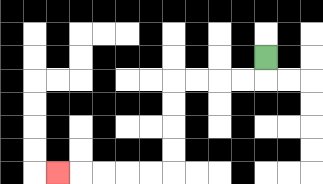{'start': '[11, 2]', 'end': '[2, 7]', 'path_directions': 'D,L,L,L,L,D,D,D,D,L,L,L,L,L', 'path_coordinates': '[[11, 2], [11, 3], [10, 3], [9, 3], [8, 3], [7, 3], [7, 4], [7, 5], [7, 6], [7, 7], [6, 7], [5, 7], [4, 7], [3, 7], [2, 7]]'}